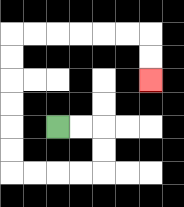{'start': '[2, 5]', 'end': '[6, 3]', 'path_directions': 'R,R,D,D,L,L,L,L,U,U,U,U,U,U,R,R,R,R,R,R,D,D', 'path_coordinates': '[[2, 5], [3, 5], [4, 5], [4, 6], [4, 7], [3, 7], [2, 7], [1, 7], [0, 7], [0, 6], [0, 5], [0, 4], [0, 3], [0, 2], [0, 1], [1, 1], [2, 1], [3, 1], [4, 1], [5, 1], [6, 1], [6, 2], [6, 3]]'}